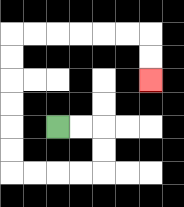{'start': '[2, 5]', 'end': '[6, 3]', 'path_directions': 'R,R,D,D,L,L,L,L,U,U,U,U,U,U,R,R,R,R,R,R,D,D', 'path_coordinates': '[[2, 5], [3, 5], [4, 5], [4, 6], [4, 7], [3, 7], [2, 7], [1, 7], [0, 7], [0, 6], [0, 5], [0, 4], [0, 3], [0, 2], [0, 1], [1, 1], [2, 1], [3, 1], [4, 1], [5, 1], [6, 1], [6, 2], [6, 3]]'}